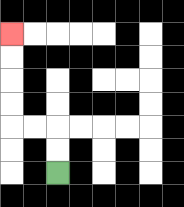{'start': '[2, 7]', 'end': '[0, 1]', 'path_directions': 'U,U,L,L,U,U,U,U', 'path_coordinates': '[[2, 7], [2, 6], [2, 5], [1, 5], [0, 5], [0, 4], [0, 3], [0, 2], [0, 1]]'}